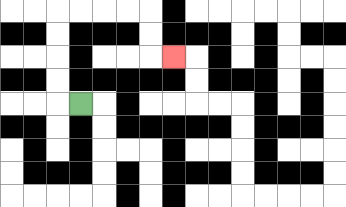{'start': '[3, 4]', 'end': '[7, 2]', 'path_directions': 'L,U,U,U,U,R,R,R,R,D,D,R', 'path_coordinates': '[[3, 4], [2, 4], [2, 3], [2, 2], [2, 1], [2, 0], [3, 0], [4, 0], [5, 0], [6, 0], [6, 1], [6, 2], [7, 2]]'}